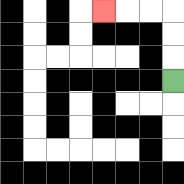{'start': '[7, 3]', 'end': '[4, 0]', 'path_directions': 'U,U,U,L,L,L', 'path_coordinates': '[[7, 3], [7, 2], [7, 1], [7, 0], [6, 0], [5, 0], [4, 0]]'}